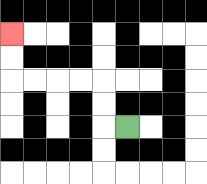{'start': '[5, 5]', 'end': '[0, 1]', 'path_directions': 'L,U,U,L,L,L,L,U,U', 'path_coordinates': '[[5, 5], [4, 5], [4, 4], [4, 3], [3, 3], [2, 3], [1, 3], [0, 3], [0, 2], [0, 1]]'}